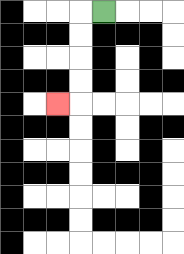{'start': '[4, 0]', 'end': '[2, 4]', 'path_directions': 'L,D,D,D,D,L', 'path_coordinates': '[[4, 0], [3, 0], [3, 1], [3, 2], [3, 3], [3, 4], [2, 4]]'}